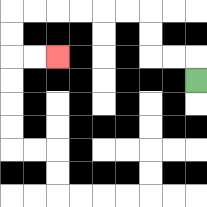{'start': '[8, 3]', 'end': '[2, 2]', 'path_directions': 'U,L,L,U,U,L,L,L,L,L,L,D,D,R,R', 'path_coordinates': '[[8, 3], [8, 2], [7, 2], [6, 2], [6, 1], [6, 0], [5, 0], [4, 0], [3, 0], [2, 0], [1, 0], [0, 0], [0, 1], [0, 2], [1, 2], [2, 2]]'}